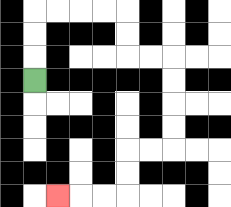{'start': '[1, 3]', 'end': '[2, 8]', 'path_directions': 'U,U,U,R,R,R,R,D,D,R,R,D,D,D,D,L,L,D,D,L,L,L', 'path_coordinates': '[[1, 3], [1, 2], [1, 1], [1, 0], [2, 0], [3, 0], [4, 0], [5, 0], [5, 1], [5, 2], [6, 2], [7, 2], [7, 3], [7, 4], [7, 5], [7, 6], [6, 6], [5, 6], [5, 7], [5, 8], [4, 8], [3, 8], [2, 8]]'}